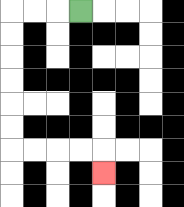{'start': '[3, 0]', 'end': '[4, 7]', 'path_directions': 'L,L,L,D,D,D,D,D,D,R,R,R,R,D', 'path_coordinates': '[[3, 0], [2, 0], [1, 0], [0, 0], [0, 1], [0, 2], [0, 3], [0, 4], [0, 5], [0, 6], [1, 6], [2, 6], [3, 6], [4, 6], [4, 7]]'}